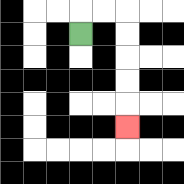{'start': '[3, 1]', 'end': '[5, 5]', 'path_directions': 'U,R,R,D,D,D,D,D', 'path_coordinates': '[[3, 1], [3, 0], [4, 0], [5, 0], [5, 1], [5, 2], [5, 3], [5, 4], [5, 5]]'}